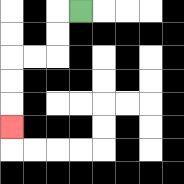{'start': '[3, 0]', 'end': '[0, 5]', 'path_directions': 'L,D,D,L,L,D,D,D', 'path_coordinates': '[[3, 0], [2, 0], [2, 1], [2, 2], [1, 2], [0, 2], [0, 3], [0, 4], [0, 5]]'}